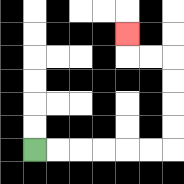{'start': '[1, 6]', 'end': '[5, 1]', 'path_directions': 'R,R,R,R,R,R,U,U,U,U,L,L,U', 'path_coordinates': '[[1, 6], [2, 6], [3, 6], [4, 6], [5, 6], [6, 6], [7, 6], [7, 5], [7, 4], [7, 3], [7, 2], [6, 2], [5, 2], [5, 1]]'}